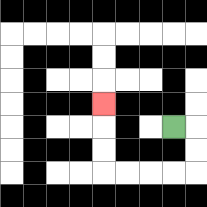{'start': '[7, 5]', 'end': '[4, 4]', 'path_directions': 'R,D,D,L,L,L,L,U,U,U', 'path_coordinates': '[[7, 5], [8, 5], [8, 6], [8, 7], [7, 7], [6, 7], [5, 7], [4, 7], [4, 6], [4, 5], [4, 4]]'}